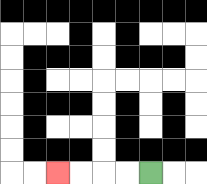{'start': '[6, 7]', 'end': '[2, 7]', 'path_directions': 'L,L,L,L', 'path_coordinates': '[[6, 7], [5, 7], [4, 7], [3, 7], [2, 7]]'}